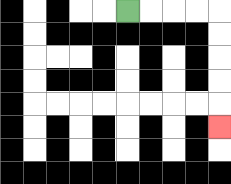{'start': '[5, 0]', 'end': '[9, 5]', 'path_directions': 'R,R,R,R,D,D,D,D,D', 'path_coordinates': '[[5, 0], [6, 0], [7, 0], [8, 0], [9, 0], [9, 1], [9, 2], [9, 3], [9, 4], [9, 5]]'}